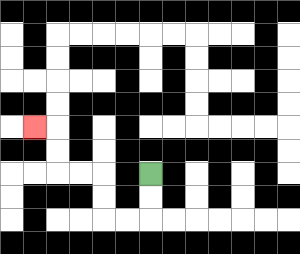{'start': '[6, 7]', 'end': '[1, 5]', 'path_directions': 'D,D,L,L,U,U,L,L,U,U,L', 'path_coordinates': '[[6, 7], [6, 8], [6, 9], [5, 9], [4, 9], [4, 8], [4, 7], [3, 7], [2, 7], [2, 6], [2, 5], [1, 5]]'}